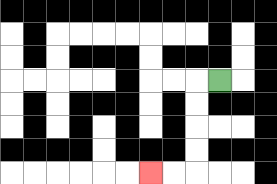{'start': '[9, 3]', 'end': '[6, 7]', 'path_directions': 'L,D,D,D,D,L,L', 'path_coordinates': '[[9, 3], [8, 3], [8, 4], [8, 5], [8, 6], [8, 7], [7, 7], [6, 7]]'}